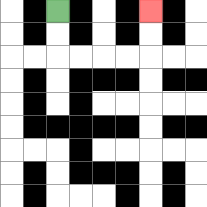{'start': '[2, 0]', 'end': '[6, 0]', 'path_directions': 'D,D,R,R,R,R,U,U', 'path_coordinates': '[[2, 0], [2, 1], [2, 2], [3, 2], [4, 2], [5, 2], [6, 2], [6, 1], [6, 0]]'}